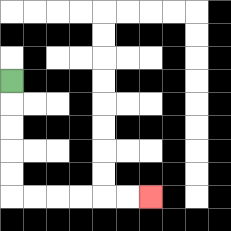{'start': '[0, 3]', 'end': '[6, 8]', 'path_directions': 'D,D,D,D,D,R,R,R,R,R,R', 'path_coordinates': '[[0, 3], [0, 4], [0, 5], [0, 6], [0, 7], [0, 8], [1, 8], [2, 8], [3, 8], [4, 8], [5, 8], [6, 8]]'}